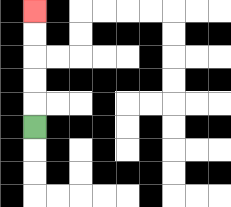{'start': '[1, 5]', 'end': '[1, 0]', 'path_directions': 'U,U,U,U,U', 'path_coordinates': '[[1, 5], [1, 4], [1, 3], [1, 2], [1, 1], [1, 0]]'}